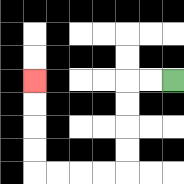{'start': '[7, 3]', 'end': '[1, 3]', 'path_directions': 'L,L,D,D,D,D,L,L,L,L,U,U,U,U', 'path_coordinates': '[[7, 3], [6, 3], [5, 3], [5, 4], [5, 5], [5, 6], [5, 7], [4, 7], [3, 7], [2, 7], [1, 7], [1, 6], [1, 5], [1, 4], [1, 3]]'}